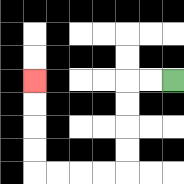{'start': '[7, 3]', 'end': '[1, 3]', 'path_directions': 'L,L,D,D,D,D,L,L,L,L,U,U,U,U', 'path_coordinates': '[[7, 3], [6, 3], [5, 3], [5, 4], [5, 5], [5, 6], [5, 7], [4, 7], [3, 7], [2, 7], [1, 7], [1, 6], [1, 5], [1, 4], [1, 3]]'}